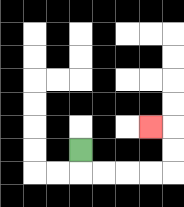{'start': '[3, 6]', 'end': '[6, 5]', 'path_directions': 'D,R,R,R,R,U,U,L', 'path_coordinates': '[[3, 6], [3, 7], [4, 7], [5, 7], [6, 7], [7, 7], [7, 6], [7, 5], [6, 5]]'}